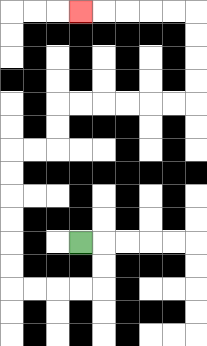{'start': '[3, 10]', 'end': '[3, 0]', 'path_directions': 'R,D,D,L,L,L,L,U,U,U,U,U,U,R,R,U,U,R,R,R,R,R,R,U,U,U,U,L,L,L,L,L', 'path_coordinates': '[[3, 10], [4, 10], [4, 11], [4, 12], [3, 12], [2, 12], [1, 12], [0, 12], [0, 11], [0, 10], [0, 9], [0, 8], [0, 7], [0, 6], [1, 6], [2, 6], [2, 5], [2, 4], [3, 4], [4, 4], [5, 4], [6, 4], [7, 4], [8, 4], [8, 3], [8, 2], [8, 1], [8, 0], [7, 0], [6, 0], [5, 0], [4, 0], [3, 0]]'}